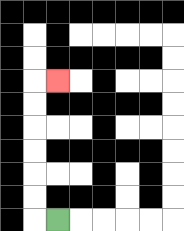{'start': '[2, 9]', 'end': '[2, 3]', 'path_directions': 'L,U,U,U,U,U,U,R', 'path_coordinates': '[[2, 9], [1, 9], [1, 8], [1, 7], [1, 6], [1, 5], [1, 4], [1, 3], [2, 3]]'}